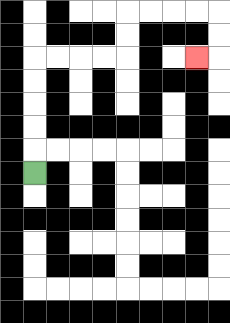{'start': '[1, 7]', 'end': '[8, 2]', 'path_directions': 'U,U,U,U,U,R,R,R,R,U,U,R,R,R,R,D,D,L', 'path_coordinates': '[[1, 7], [1, 6], [1, 5], [1, 4], [1, 3], [1, 2], [2, 2], [3, 2], [4, 2], [5, 2], [5, 1], [5, 0], [6, 0], [7, 0], [8, 0], [9, 0], [9, 1], [9, 2], [8, 2]]'}